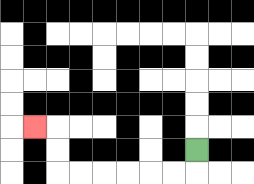{'start': '[8, 6]', 'end': '[1, 5]', 'path_directions': 'D,L,L,L,L,L,L,U,U,L', 'path_coordinates': '[[8, 6], [8, 7], [7, 7], [6, 7], [5, 7], [4, 7], [3, 7], [2, 7], [2, 6], [2, 5], [1, 5]]'}